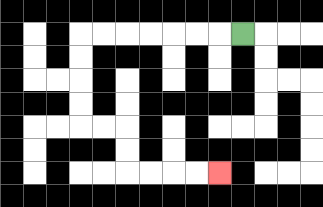{'start': '[10, 1]', 'end': '[9, 7]', 'path_directions': 'L,L,L,L,L,L,L,D,D,D,D,R,R,D,D,R,R,R,R', 'path_coordinates': '[[10, 1], [9, 1], [8, 1], [7, 1], [6, 1], [5, 1], [4, 1], [3, 1], [3, 2], [3, 3], [3, 4], [3, 5], [4, 5], [5, 5], [5, 6], [5, 7], [6, 7], [7, 7], [8, 7], [9, 7]]'}